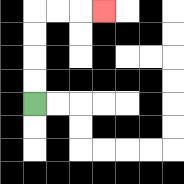{'start': '[1, 4]', 'end': '[4, 0]', 'path_directions': 'U,U,U,U,R,R,R', 'path_coordinates': '[[1, 4], [1, 3], [1, 2], [1, 1], [1, 0], [2, 0], [3, 0], [4, 0]]'}